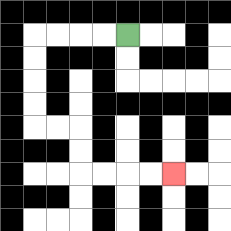{'start': '[5, 1]', 'end': '[7, 7]', 'path_directions': 'L,L,L,L,D,D,D,D,R,R,D,D,R,R,R,R', 'path_coordinates': '[[5, 1], [4, 1], [3, 1], [2, 1], [1, 1], [1, 2], [1, 3], [1, 4], [1, 5], [2, 5], [3, 5], [3, 6], [3, 7], [4, 7], [5, 7], [6, 7], [7, 7]]'}